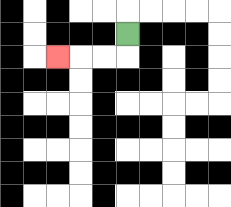{'start': '[5, 1]', 'end': '[2, 2]', 'path_directions': 'D,L,L,L', 'path_coordinates': '[[5, 1], [5, 2], [4, 2], [3, 2], [2, 2]]'}